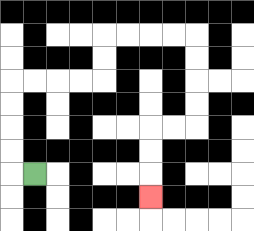{'start': '[1, 7]', 'end': '[6, 8]', 'path_directions': 'L,U,U,U,U,R,R,R,R,U,U,R,R,R,R,D,D,D,D,L,L,D,D,D', 'path_coordinates': '[[1, 7], [0, 7], [0, 6], [0, 5], [0, 4], [0, 3], [1, 3], [2, 3], [3, 3], [4, 3], [4, 2], [4, 1], [5, 1], [6, 1], [7, 1], [8, 1], [8, 2], [8, 3], [8, 4], [8, 5], [7, 5], [6, 5], [6, 6], [6, 7], [6, 8]]'}